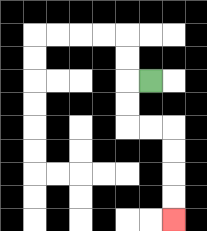{'start': '[6, 3]', 'end': '[7, 9]', 'path_directions': 'L,D,D,R,R,D,D,D,D', 'path_coordinates': '[[6, 3], [5, 3], [5, 4], [5, 5], [6, 5], [7, 5], [7, 6], [7, 7], [7, 8], [7, 9]]'}